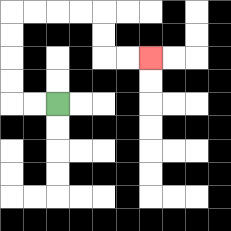{'start': '[2, 4]', 'end': '[6, 2]', 'path_directions': 'L,L,U,U,U,U,R,R,R,R,D,D,R,R', 'path_coordinates': '[[2, 4], [1, 4], [0, 4], [0, 3], [0, 2], [0, 1], [0, 0], [1, 0], [2, 0], [3, 0], [4, 0], [4, 1], [4, 2], [5, 2], [6, 2]]'}